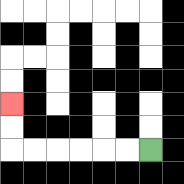{'start': '[6, 6]', 'end': '[0, 4]', 'path_directions': 'L,L,L,L,L,L,U,U', 'path_coordinates': '[[6, 6], [5, 6], [4, 6], [3, 6], [2, 6], [1, 6], [0, 6], [0, 5], [0, 4]]'}